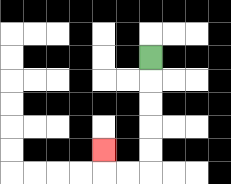{'start': '[6, 2]', 'end': '[4, 6]', 'path_directions': 'D,D,D,D,D,L,L,U', 'path_coordinates': '[[6, 2], [6, 3], [6, 4], [6, 5], [6, 6], [6, 7], [5, 7], [4, 7], [4, 6]]'}